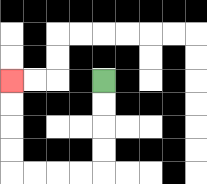{'start': '[4, 3]', 'end': '[0, 3]', 'path_directions': 'D,D,D,D,L,L,L,L,U,U,U,U', 'path_coordinates': '[[4, 3], [4, 4], [4, 5], [4, 6], [4, 7], [3, 7], [2, 7], [1, 7], [0, 7], [0, 6], [0, 5], [0, 4], [0, 3]]'}